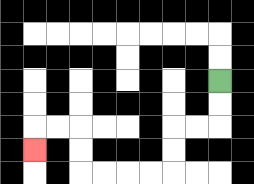{'start': '[9, 3]', 'end': '[1, 6]', 'path_directions': 'D,D,L,L,D,D,L,L,L,L,U,U,L,L,D', 'path_coordinates': '[[9, 3], [9, 4], [9, 5], [8, 5], [7, 5], [7, 6], [7, 7], [6, 7], [5, 7], [4, 7], [3, 7], [3, 6], [3, 5], [2, 5], [1, 5], [1, 6]]'}